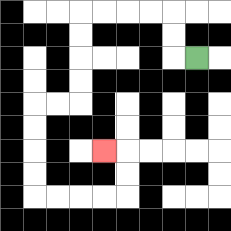{'start': '[8, 2]', 'end': '[4, 6]', 'path_directions': 'L,U,U,L,L,L,L,D,D,D,D,L,L,D,D,D,D,R,R,R,R,U,U,L', 'path_coordinates': '[[8, 2], [7, 2], [7, 1], [7, 0], [6, 0], [5, 0], [4, 0], [3, 0], [3, 1], [3, 2], [3, 3], [3, 4], [2, 4], [1, 4], [1, 5], [1, 6], [1, 7], [1, 8], [2, 8], [3, 8], [4, 8], [5, 8], [5, 7], [5, 6], [4, 6]]'}